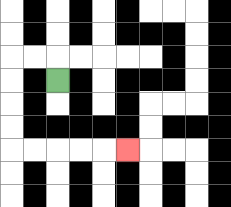{'start': '[2, 3]', 'end': '[5, 6]', 'path_directions': 'U,L,L,D,D,D,D,R,R,R,R,R', 'path_coordinates': '[[2, 3], [2, 2], [1, 2], [0, 2], [0, 3], [0, 4], [0, 5], [0, 6], [1, 6], [2, 6], [3, 6], [4, 6], [5, 6]]'}